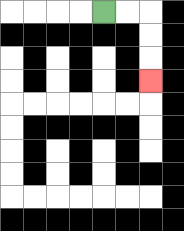{'start': '[4, 0]', 'end': '[6, 3]', 'path_directions': 'R,R,D,D,D', 'path_coordinates': '[[4, 0], [5, 0], [6, 0], [6, 1], [6, 2], [6, 3]]'}